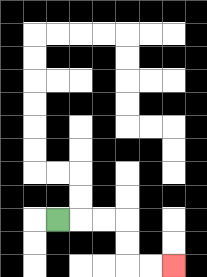{'start': '[2, 9]', 'end': '[7, 11]', 'path_directions': 'R,R,R,D,D,R,R', 'path_coordinates': '[[2, 9], [3, 9], [4, 9], [5, 9], [5, 10], [5, 11], [6, 11], [7, 11]]'}